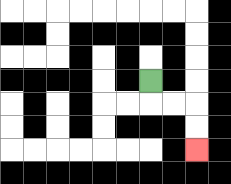{'start': '[6, 3]', 'end': '[8, 6]', 'path_directions': 'D,R,R,D,D', 'path_coordinates': '[[6, 3], [6, 4], [7, 4], [8, 4], [8, 5], [8, 6]]'}